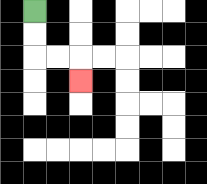{'start': '[1, 0]', 'end': '[3, 3]', 'path_directions': 'D,D,R,R,D', 'path_coordinates': '[[1, 0], [1, 1], [1, 2], [2, 2], [3, 2], [3, 3]]'}